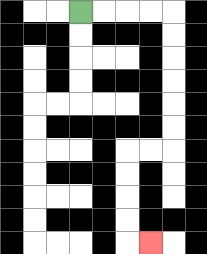{'start': '[3, 0]', 'end': '[6, 10]', 'path_directions': 'R,R,R,R,D,D,D,D,D,D,L,L,D,D,D,D,R', 'path_coordinates': '[[3, 0], [4, 0], [5, 0], [6, 0], [7, 0], [7, 1], [7, 2], [7, 3], [7, 4], [7, 5], [7, 6], [6, 6], [5, 6], [5, 7], [5, 8], [5, 9], [5, 10], [6, 10]]'}